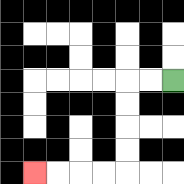{'start': '[7, 3]', 'end': '[1, 7]', 'path_directions': 'L,L,D,D,D,D,L,L,L,L', 'path_coordinates': '[[7, 3], [6, 3], [5, 3], [5, 4], [5, 5], [5, 6], [5, 7], [4, 7], [3, 7], [2, 7], [1, 7]]'}